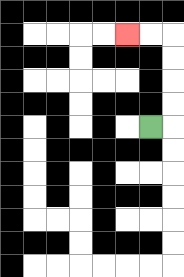{'start': '[6, 5]', 'end': '[5, 1]', 'path_directions': 'R,U,U,U,U,L,L', 'path_coordinates': '[[6, 5], [7, 5], [7, 4], [7, 3], [7, 2], [7, 1], [6, 1], [5, 1]]'}